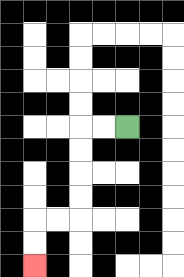{'start': '[5, 5]', 'end': '[1, 11]', 'path_directions': 'L,L,D,D,D,D,L,L,D,D', 'path_coordinates': '[[5, 5], [4, 5], [3, 5], [3, 6], [3, 7], [3, 8], [3, 9], [2, 9], [1, 9], [1, 10], [1, 11]]'}